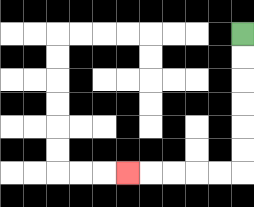{'start': '[10, 1]', 'end': '[5, 7]', 'path_directions': 'D,D,D,D,D,D,L,L,L,L,L', 'path_coordinates': '[[10, 1], [10, 2], [10, 3], [10, 4], [10, 5], [10, 6], [10, 7], [9, 7], [8, 7], [7, 7], [6, 7], [5, 7]]'}